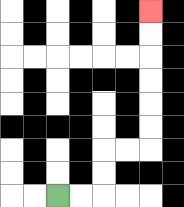{'start': '[2, 8]', 'end': '[6, 0]', 'path_directions': 'R,R,U,U,R,R,U,U,U,U,U,U', 'path_coordinates': '[[2, 8], [3, 8], [4, 8], [4, 7], [4, 6], [5, 6], [6, 6], [6, 5], [6, 4], [6, 3], [6, 2], [6, 1], [6, 0]]'}